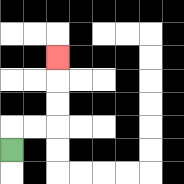{'start': '[0, 6]', 'end': '[2, 2]', 'path_directions': 'U,R,R,U,U,U', 'path_coordinates': '[[0, 6], [0, 5], [1, 5], [2, 5], [2, 4], [2, 3], [2, 2]]'}